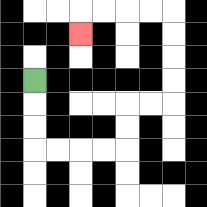{'start': '[1, 3]', 'end': '[3, 1]', 'path_directions': 'D,D,D,R,R,R,R,U,U,R,R,U,U,U,U,L,L,L,L,D', 'path_coordinates': '[[1, 3], [1, 4], [1, 5], [1, 6], [2, 6], [3, 6], [4, 6], [5, 6], [5, 5], [5, 4], [6, 4], [7, 4], [7, 3], [7, 2], [7, 1], [7, 0], [6, 0], [5, 0], [4, 0], [3, 0], [3, 1]]'}